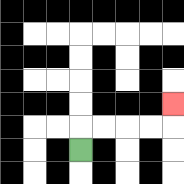{'start': '[3, 6]', 'end': '[7, 4]', 'path_directions': 'U,R,R,R,R,U', 'path_coordinates': '[[3, 6], [3, 5], [4, 5], [5, 5], [6, 5], [7, 5], [7, 4]]'}